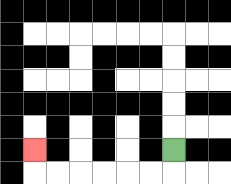{'start': '[7, 6]', 'end': '[1, 6]', 'path_directions': 'D,L,L,L,L,L,L,U', 'path_coordinates': '[[7, 6], [7, 7], [6, 7], [5, 7], [4, 7], [3, 7], [2, 7], [1, 7], [1, 6]]'}